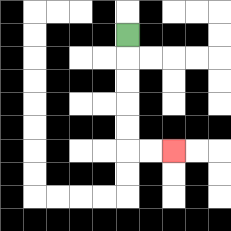{'start': '[5, 1]', 'end': '[7, 6]', 'path_directions': 'D,D,D,D,D,R,R', 'path_coordinates': '[[5, 1], [5, 2], [5, 3], [5, 4], [5, 5], [5, 6], [6, 6], [7, 6]]'}